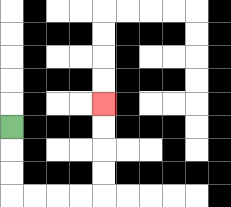{'start': '[0, 5]', 'end': '[4, 4]', 'path_directions': 'D,D,D,R,R,R,R,U,U,U,U', 'path_coordinates': '[[0, 5], [0, 6], [0, 7], [0, 8], [1, 8], [2, 8], [3, 8], [4, 8], [4, 7], [4, 6], [4, 5], [4, 4]]'}